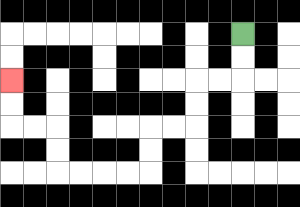{'start': '[10, 1]', 'end': '[0, 3]', 'path_directions': 'D,D,L,L,D,D,L,L,D,D,L,L,L,L,U,U,L,L,U,U', 'path_coordinates': '[[10, 1], [10, 2], [10, 3], [9, 3], [8, 3], [8, 4], [8, 5], [7, 5], [6, 5], [6, 6], [6, 7], [5, 7], [4, 7], [3, 7], [2, 7], [2, 6], [2, 5], [1, 5], [0, 5], [0, 4], [0, 3]]'}